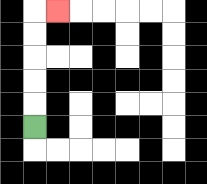{'start': '[1, 5]', 'end': '[2, 0]', 'path_directions': 'U,U,U,U,U,R', 'path_coordinates': '[[1, 5], [1, 4], [1, 3], [1, 2], [1, 1], [1, 0], [2, 0]]'}